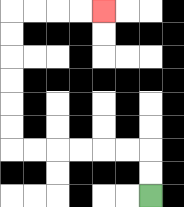{'start': '[6, 8]', 'end': '[4, 0]', 'path_directions': 'U,U,L,L,L,L,L,L,U,U,U,U,U,U,R,R,R,R', 'path_coordinates': '[[6, 8], [6, 7], [6, 6], [5, 6], [4, 6], [3, 6], [2, 6], [1, 6], [0, 6], [0, 5], [0, 4], [0, 3], [0, 2], [0, 1], [0, 0], [1, 0], [2, 0], [3, 0], [4, 0]]'}